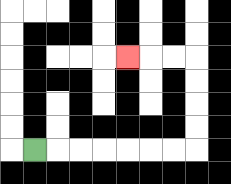{'start': '[1, 6]', 'end': '[5, 2]', 'path_directions': 'R,R,R,R,R,R,R,U,U,U,U,L,L,L', 'path_coordinates': '[[1, 6], [2, 6], [3, 6], [4, 6], [5, 6], [6, 6], [7, 6], [8, 6], [8, 5], [8, 4], [8, 3], [8, 2], [7, 2], [6, 2], [5, 2]]'}